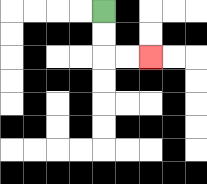{'start': '[4, 0]', 'end': '[6, 2]', 'path_directions': 'D,D,R,R', 'path_coordinates': '[[4, 0], [4, 1], [4, 2], [5, 2], [6, 2]]'}